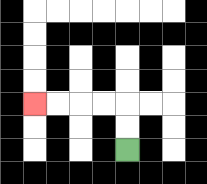{'start': '[5, 6]', 'end': '[1, 4]', 'path_directions': 'U,U,L,L,L,L', 'path_coordinates': '[[5, 6], [5, 5], [5, 4], [4, 4], [3, 4], [2, 4], [1, 4]]'}